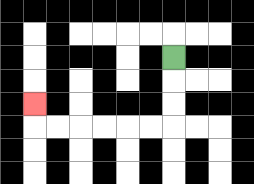{'start': '[7, 2]', 'end': '[1, 4]', 'path_directions': 'D,D,D,L,L,L,L,L,L,U', 'path_coordinates': '[[7, 2], [7, 3], [7, 4], [7, 5], [6, 5], [5, 5], [4, 5], [3, 5], [2, 5], [1, 5], [1, 4]]'}